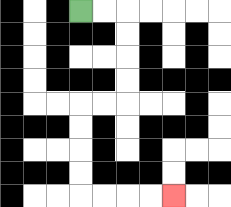{'start': '[3, 0]', 'end': '[7, 8]', 'path_directions': 'R,R,D,D,D,D,L,L,D,D,D,D,R,R,R,R', 'path_coordinates': '[[3, 0], [4, 0], [5, 0], [5, 1], [5, 2], [5, 3], [5, 4], [4, 4], [3, 4], [3, 5], [3, 6], [3, 7], [3, 8], [4, 8], [5, 8], [6, 8], [7, 8]]'}